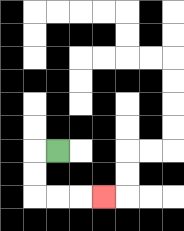{'start': '[2, 6]', 'end': '[4, 8]', 'path_directions': 'L,D,D,R,R,R', 'path_coordinates': '[[2, 6], [1, 6], [1, 7], [1, 8], [2, 8], [3, 8], [4, 8]]'}